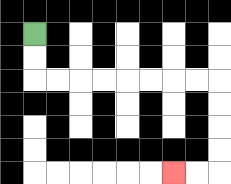{'start': '[1, 1]', 'end': '[7, 7]', 'path_directions': 'D,D,R,R,R,R,R,R,R,R,D,D,D,D,L,L', 'path_coordinates': '[[1, 1], [1, 2], [1, 3], [2, 3], [3, 3], [4, 3], [5, 3], [6, 3], [7, 3], [8, 3], [9, 3], [9, 4], [9, 5], [9, 6], [9, 7], [8, 7], [7, 7]]'}